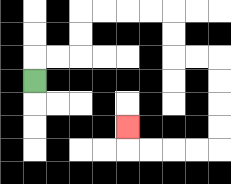{'start': '[1, 3]', 'end': '[5, 5]', 'path_directions': 'U,R,R,U,U,R,R,R,R,D,D,R,R,D,D,D,D,L,L,L,L,U', 'path_coordinates': '[[1, 3], [1, 2], [2, 2], [3, 2], [3, 1], [3, 0], [4, 0], [5, 0], [6, 0], [7, 0], [7, 1], [7, 2], [8, 2], [9, 2], [9, 3], [9, 4], [9, 5], [9, 6], [8, 6], [7, 6], [6, 6], [5, 6], [5, 5]]'}